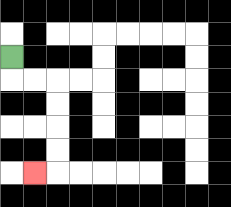{'start': '[0, 2]', 'end': '[1, 7]', 'path_directions': 'D,R,R,D,D,D,D,L', 'path_coordinates': '[[0, 2], [0, 3], [1, 3], [2, 3], [2, 4], [2, 5], [2, 6], [2, 7], [1, 7]]'}